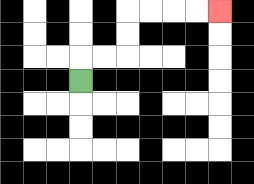{'start': '[3, 3]', 'end': '[9, 0]', 'path_directions': 'U,R,R,U,U,R,R,R,R', 'path_coordinates': '[[3, 3], [3, 2], [4, 2], [5, 2], [5, 1], [5, 0], [6, 0], [7, 0], [8, 0], [9, 0]]'}